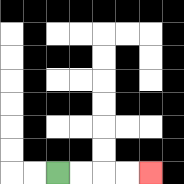{'start': '[2, 7]', 'end': '[6, 7]', 'path_directions': 'R,R,R,R', 'path_coordinates': '[[2, 7], [3, 7], [4, 7], [5, 7], [6, 7]]'}